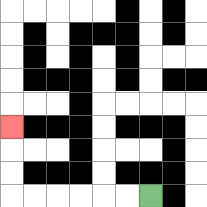{'start': '[6, 8]', 'end': '[0, 5]', 'path_directions': 'L,L,L,L,L,L,U,U,U', 'path_coordinates': '[[6, 8], [5, 8], [4, 8], [3, 8], [2, 8], [1, 8], [0, 8], [0, 7], [0, 6], [0, 5]]'}